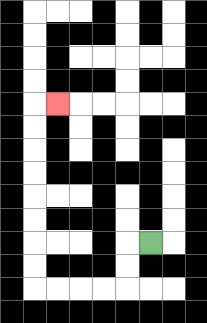{'start': '[6, 10]', 'end': '[2, 4]', 'path_directions': 'L,D,D,L,L,L,L,U,U,U,U,U,U,U,U,R', 'path_coordinates': '[[6, 10], [5, 10], [5, 11], [5, 12], [4, 12], [3, 12], [2, 12], [1, 12], [1, 11], [1, 10], [1, 9], [1, 8], [1, 7], [1, 6], [1, 5], [1, 4], [2, 4]]'}